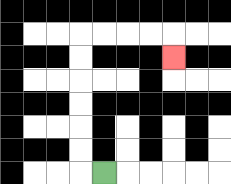{'start': '[4, 7]', 'end': '[7, 2]', 'path_directions': 'L,U,U,U,U,U,U,R,R,R,R,D', 'path_coordinates': '[[4, 7], [3, 7], [3, 6], [3, 5], [3, 4], [3, 3], [3, 2], [3, 1], [4, 1], [5, 1], [6, 1], [7, 1], [7, 2]]'}